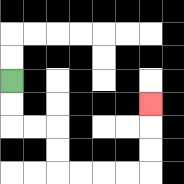{'start': '[0, 3]', 'end': '[6, 4]', 'path_directions': 'D,D,R,R,D,D,R,R,R,R,U,U,U', 'path_coordinates': '[[0, 3], [0, 4], [0, 5], [1, 5], [2, 5], [2, 6], [2, 7], [3, 7], [4, 7], [5, 7], [6, 7], [6, 6], [6, 5], [6, 4]]'}